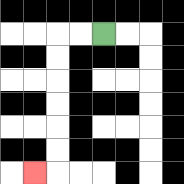{'start': '[4, 1]', 'end': '[1, 7]', 'path_directions': 'L,L,D,D,D,D,D,D,L', 'path_coordinates': '[[4, 1], [3, 1], [2, 1], [2, 2], [2, 3], [2, 4], [2, 5], [2, 6], [2, 7], [1, 7]]'}